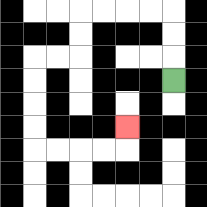{'start': '[7, 3]', 'end': '[5, 5]', 'path_directions': 'U,U,U,L,L,L,L,D,D,L,L,D,D,D,D,R,R,R,R,U', 'path_coordinates': '[[7, 3], [7, 2], [7, 1], [7, 0], [6, 0], [5, 0], [4, 0], [3, 0], [3, 1], [3, 2], [2, 2], [1, 2], [1, 3], [1, 4], [1, 5], [1, 6], [2, 6], [3, 6], [4, 6], [5, 6], [5, 5]]'}